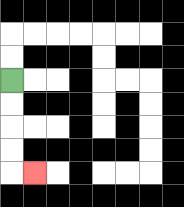{'start': '[0, 3]', 'end': '[1, 7]', 'path_directions': 'D,D,D,D,R', 'path_coordinates': '[[0, 3], [0, 4], [0, 5], [0, 6], [0, 7], [1, 7]]'}